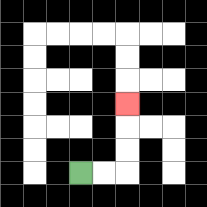{'start': '[3, 7]', 'end': '[5, 4]', 'path_directions': 'R,R,U,U,U', 'path_coordinates': '[[3, 7], [4, 7], [5, 7], [5, 6], [5, 5], [5, 4]]'}